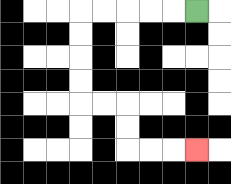{'start': '[8, 0]', 'end': '[8, 6]', 'path_directions': 'L,L,L,L,L,D,D,D,D,R,R,D,D,R,R,R', 'path_coordinates': '[[8, 0], [7, 0], [6, 0], [5, 0], [4, 0], [3, 0], [3, 1], [3, 2], [3, 3], [3, 4], [4, 4], [5, 4], [5, 5], [5, 6], [6, 6], [7, 6], [8, 6]]'}